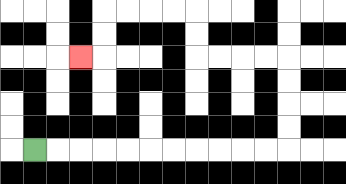{'start': '[1, 6]', 'end': '[3, 2]', 'path_directions': 'R,R,R,R,R,R,R,R,R,R,R,U,U,U,U,L,L,L,L,U,U,L,L,L,L,D,D,L', 'path_coordinates': '[[1, 6], [2, 6], [3, 6], [4, 6], [5, 6], [6, 6], [7, 6], [8, 6], [9, 6], [10, 6], [11, 6], [12, 6], [12, 5], [12, 4], [12, 3], [12, 2], [11, 2], [10, 2], [9, 2], [8, 2], [8, 1], [8, 0], [7, 0], [6, 0], [5, 0], [4, 0], [4, 1], [4, 2], [3, 2]]'}